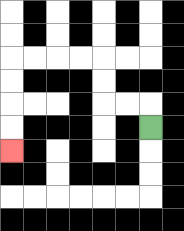{'start': '[6, 5]', 'end': '[0, 6]', 'path_directions': 'U,L,L,U,U,L,L,L,L,D,D,D,D', 'path_coordinates': '[[6, 5], [6, 4], [5, 4], [4, 4], [4, 3], [4, 2], [3, 2], [2, 2], [1, 2], [0, 2], [0, 3], [0, 4], [0, 5], [0, 6]]'}